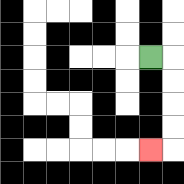{'start': '[6, 2]', 'end': '[6, 6]', 'path_directions': 'R,D,D,D,D,L', 'path_coordinates': '[[6, 2], [7, 2], [7, 3], [7, 4], [7, 5], [7, 6], [6, 6]]'}